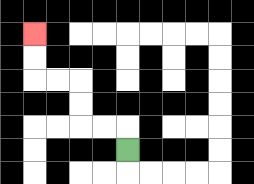{'start': '[5, 6]', 'end': '[1, 1]', 'path_directions': 'U,L,L,U,U,L,L,U,U', 'path_coordinates': '[[5, 6], [5, 5], [4, 5], [3, 5], [3, 4], [3, 3], [2, 3], [1, 3], [1, 2], [1, 1]]'}